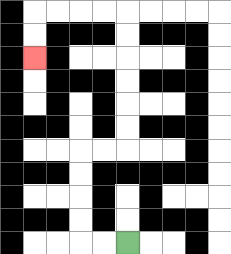{'start': '[5, 10]', 'end': '[1, 2]', 'path_directions': 'L,L,U,U,U,U,R,R,U,U,U,U,U,U,L,L,L,L,D,D', 'path_coordinates': '[[5, 10], [4, 10], [3, 10], [3, 9], [3, 8], [3, 7], [3, 6], [4, 6], [5, 6], [5, 5], [5, 4], [5, 3], [5, 2], [5, 1], [5, 0], [4, 0], [3, 0], [2, 0], [1, 0], [1, 1], [1, 2]]'}